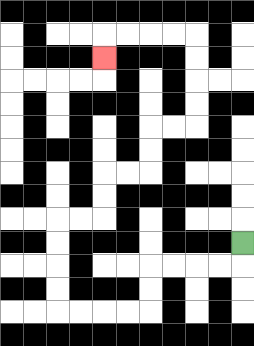{'start': '[10, 10]', 'end': '[4, 2]', 'path_directions': 'D,L,L,L,L,D,D,L,L,L,L,U,U,U,U,R,R,U,U,R,R,U,U,R,R,U,U,U,U,L,L,L,L,D', 'path_coordinates': '[[10, 10], [10, 11], [9, 11], [8, 11], [7, 11], [6, 11], [6, 12], [6, 13], [5, 13], [4, 13], [3, 13], [2, 13], [2, 12], [2, 11], [2, 10], [2, 9], [3, 9], [4, 9], [4, 8], [4, 7], [5, 7], [6, 7], [6, 6], [6, 5], [7, 5], [8, 5], [8, 4], [8, 3], [8, 2], [8, 1], [7, 1], [6, 1], [5, 1], [4, 1], [4, 2]]'}